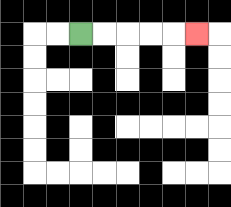{'start': '[3, 1]', 'end': '[8, 1]', 'path_directions': 'R,R,R,R,R', 'path_coordinates': '[[3, 1], [4, 1], [5, 1], [6, 1], [7, 1], [8, 1]]'}